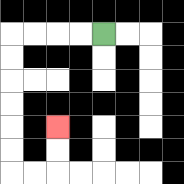{'start': '[4, 1]', 'end': '[2, 5]', 'path_directions': 'L,L,L,L,D,D,D,D,D,D,R,R,U,U', 'path_coordinates': '[[4, 1], [3, 1], [2, 1], [1, 1], [0, 1], [0, 2], [0, 3], [0, 4], [0, 5], [0, 6], [0, 7], [1, 7], [2, 7], [2, 6], [2, 5]]'}